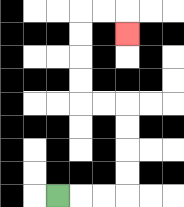{'start': '[2, 8]', 'end': '[5, 1]', 'path_directions': 'R,R,R,U,U,U,U,L,L,U,U,U,U,R,R,D', 'path_coordinates': '[[2, 8], [3, 8], [4, 8], [5, 8], [5, 7], [5, 6], [5, 5], [5, 4], [4, 4], [3, 4], [3, 3], [3, 2], [3, 1], [3, 0], [4, 0], [5, 0], [5, 1]]'}